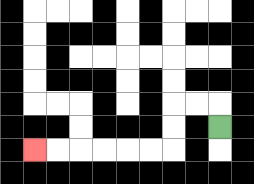{'start': '[9, 5]', 'end': '[1, 6]', 'path_directions': 'U,L,L,D,D,L,L,L,L,L,L', 'path_coordinates': '[[9, 5], [9, 4], [8, 4], [7, 4], [7, 5], [7, 6], [6, 6], [5, 6], [4, 6], [3, 6], [2, 6], [1, 6]]'}